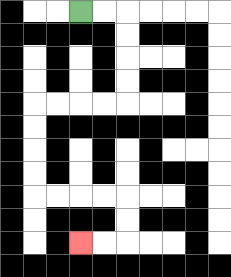{'start': '[3, 0]', 'end': '[3, 10]', 'path_directions': 'R,R,D,D,D,D,L,L,L,L,D,D,D,D,R,R,R,R,D,D,L,L', 'path_coordinates': '[[3, 0], [4, 0], [5, 0], [5, 1], [5, 2], [5, 3], [5, 4], [4, 4], [3, 4], [2, 4], [1, 4], [1, 5], [1, 6], [1, 7], [1, 8], [2, 8], [3, 8], [4, 8], [5, 8], [5, 9], [5, 10], [4, 10], [3, 10]]'}